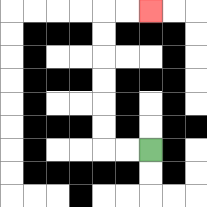{'start': '[6, 6]', 'end': '[6, 0]', 'path_directions': 'L,L,U,U,U,U,U,U,R,R', 'path_coordinates': '[[6, 6], [5, 6], [4, 6], [4, 5], [4, 4], [4, 3], [4, 2], [4, 1], [4, 0], [5, 0], [6, 0]]'}